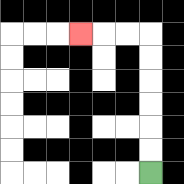{'start': '[6, 7]', 'end': '[3, 1]', 'path_directions': 'U,U,U,U,U,U,L,L,L', 'path_coordinates': '[[6, 7], [6, 6], [6, 5], [6, 4], [6, 3], [6, 2], [6, 1], [5, 1], [4, 1], [3, 1]]'}